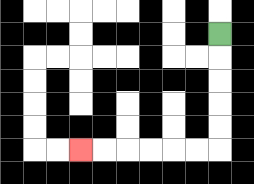{'start': '[9, 1]', 'end': '[3, 6]', 'path_directions': 'D,D,D,D,D,L,L,L,L,L,L', 'path_coordinates': '[[9, 1], [9, 2], [9, 3], [9, 4], [9, 5], [9, 6], [8, 6], [7, 6], [6, 6], [5, 6], [4, 6], [3, 6]]'}